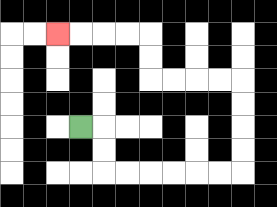{'start': '[3, 5]', 'end': '[2, 1]', 'path_directions': 'R,D,D,R,R,R,R,R,R,U,U,U,U,L,L,L,L,U,U,L,L,L,L', 'path_coordinates': '[[3, 5], [4, 5], [4, 6], [4, 7], [5, 7], [6, 7], [7, 7], [8, 7], [9, 7], [10, 7], [10, 6], [10, 5], [10, 4], [10, 3], [9, 3], [8, 3], [7, 3], [6, 3], [6, 2], [6, 1], [5, 1], [4, 1], [3, 1], [2, 1]]'}